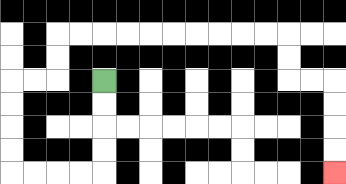{'start': '[4, 3]', 'end': '[14, 7]', 'path_directions': 'D,D,D,D,L,L,L,L,U,U,U,U,R,R,U,U,R,R,R,R,R,R,R,R,R,R,D,D,R,R,D,D,D,D', 'path_coordinates': '[[4, 3], [4, 4], [4, 5], [4, 6], [4, 7], [3, 7], [2, 7], [1, 7], [0, 7], [0, 6], [0, 5], [0, 4], [0, 3], [1, 3], [2, 3], [2, 2], [2, 1], [3, 1], [4, 1], [5, 1], [6, 1], [7, 1], [8, 1], [9, 1], [10, 1], [11, 1], [12, 1], [12, 2], [12, 3], [13, 3], [14, 3], [14, 4], [14, 5], [14, 6], [14, 7]]'}